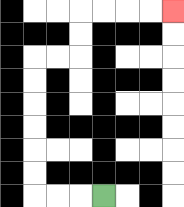{'start': '[4, 8]', 'end': '[7, 0]', 'path_directions': 'L,L,L,U,U,U,U,U,U,R,R,U,U,R,R,R,R', 'path_coordinates': '[[4, 8], [3, 8], [2, 8], [1, 8], [1, 7], [1, 6], [1, 5], [1, 4], [1, 3], [1, 2], [2, 2], [3, 2], [3, 1], [3, 0], [4, 0], [5, 0], [6, 0], [7, 0]]'}